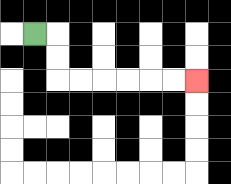{'start': '[1, 1]', 'end': '[8, 3]', 'path_directions': 'R,D,D,R,R,R,R,R,R', 'path_coordinates': '[[1, 1], [2, 1], [2, 2], [2, 3], [3, 3], [4, 3], [5, 3], [6, 3], [7, 3], [8, 3]]'}